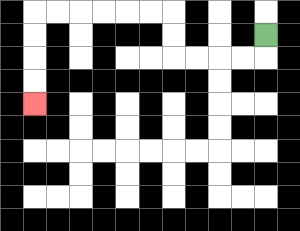{'start': '[11, 1]', 'end': '[1, 4]', 'path_directions': 'D,L,L,L,L,U,U,L,L,L,L,L,L,D,D,D,D', 'path_coordinates': '[[11, 1], [11, 2], [10, 2], [9, 2], [8, 2], [7, 2], [7, 1], [7, 0], [6, 0], [5, 0], [4, 0], [3, 0], [2, 0], [1, 0], [1, 1], [1, 2], [1, 3], [1, 4]]'}